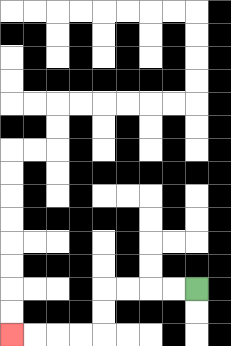{'start': '[8, 12]', 'end': '[0, 14]', 'path_directions': 'L,L,L,L,D,D,L,L,L,L', 'path_coordinates': '[[8, 12], [7, 12], [6, 12], [5, 12], [4, 12], [4, 13], [4, 14], [3, 14], [2, 14], [1, 14], [0, 14]]'}